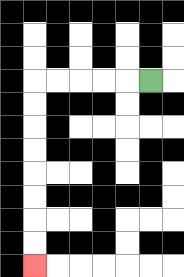{'start': '[6, 3]', 'end': '[1, 11]', 'path_directions': 'L,L,L,L,L,D,D,D,D,D,D,D,D', 'path_coordinates': '[[6, 3], [5, 3], [4, 3], [3, 3], [2, 3], [1, 3], [1, 4], [1, 5], [1, 6], [1, 7], [1, 8], [1, 9], [1, 10], [1, 11]]'}